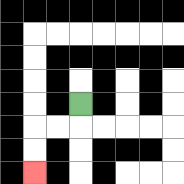{'start': '[3, 4]', 'end': '[1, 7]', 'path_directions': 'D,L,L,D,D', 'path_coordinates': '[[3, 4], [3, 5], [2, 5], [1, 5], [1, 6], [1, 7]]'}